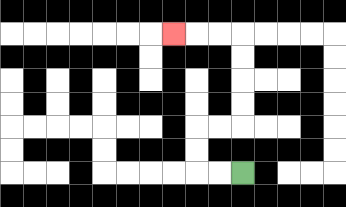{'start': '[10, 7]', 'end': '[7, 1]', 'path_directions': 'L,L,U,U,R,R,U,U,U,U,L,L,L', 'path_coordinates': '[[10, 7], [9, 7], [8, 7], [8, 6], [8, 5], [9, 5], [10, 5], [10, 4], [10, 3], [10, 2], [10, 1], [9, 1], [8, 1], [7, 1]]'}